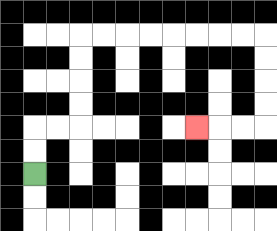{'start': '[1, 7]', 'end': '[8, 5]', 'path_directions': 'U,U,R,R,U,U,U,U,R,R,R,R,R,R,R,R,D,D,D,D,L,L,L', 'path_coordinates': '[[1, 7], [1, 6], [1, 5], [2, 5], [3, 5], [3, 4], [3, 3], [3, 2], [3, 1], [4, 1], [5, 1], [6, 1], [7, 1], [8, 1], [9, 1], [10, 1], [11, 1], [11, 2], [11, 3], [11, 4], [11, 5], [10, 5], [9, 5], [8, 5]]'}